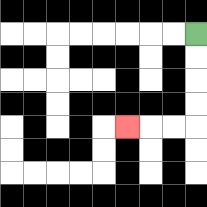{'start': '[8, 1]', 'end': '[5, 5]', 'path_directions': 'D,D,D,D,L,L,L', 'path_coordinates': '[[8, 1], [8, 2], [8, 3], [8, 4], [8, 5], [7, 5], [6, 5], [5, 5]]'}